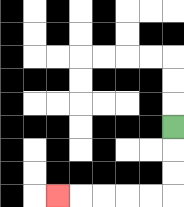{'start': '[7, 5]', 'end': '[2, 8]', 'path_directions': 'D,D,D,L,L,L,L,L', 'path_coordinates': '[[7, 5], [7, 6], [7, 7], [7, 8], [6, 8], [5, 8], [4, 8], [3, 8], [2, 8]]'}